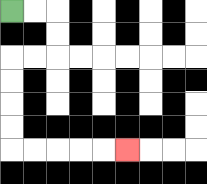{'start': '[0, 0]', 'end': '[5, 6]', 'path_directions': 'R,R,D,D,L,L,D,D,D,D,R,R,R,R,R', 'path_coordinates': '[[0, 0], [1, 0], [2, 0], [2, 1], [2, 2], [1, 2], [0, 2], [0, 3], [0, 4], [0, 5], [0, 6], [1, 6], [2, 6], [3, 6], [4, 6], [5, 6]]'}